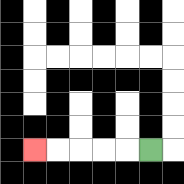{'start': '[6, 6]', 'end': '[1, 6]', 'path_directions': 'L,L,L,L,L', 'path_coordinates': '[[6, 6], [5, 6], [4, 6], [3, 6], [2, 6], [1, 6]]'}